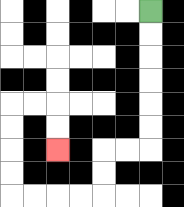{'start': '[6, 0]', 'end': '[2, 6]', 'path_directions': 'D,D,D,D,D,D,L,L,D,D,L,L,L,L,U,U,U,U,R,R,D,D', 'path_coordinates': '[[6, 0], [6, 1], [6, 2], [6, 3], [6, 4], [6, 5], [6, 6], [5, 6], [4, 6], [4, 7], [4, 8], [3, 8], [2, 8], [1, 8], [0, 8], [0, 7], [0, 6], [0, 5], [0, 4], [1, 4], [2, 4], [2, 5], [2, 6]]'}